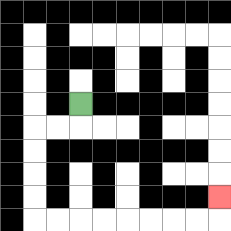{'start': '[3, 4]', 'end': '[9, 8]', 'path_directions': 'D,L,L,D,D,D,D,R,R,R,R,R,R,R,R,U', 'path_coordinates': '[[3, 4], [3, 5], [2, 5], [1, 5], [1, 6], [1, 7], [1, 8], [1, 9], [2, 9], [3, 9], [4, 9], [5, 9], [6, 9], [7, 9], [8, 9], [9, 9], [9, 8]]'}